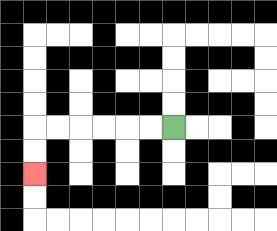{'start': '[7, 5]', 'end': '[1, 7]', 'path_directions': 'L,L,L,L,L,L,D,D', 'path_coordinates': '[[7, 5], [6, 5], [5, 5], [4, 5], [3, 5], [2, 5], [1, 5], [1, 6], [1, 7]]'}